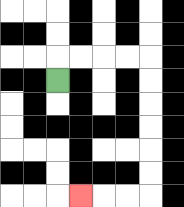{'start': '[2, 3]', 'end': '[3, 8]', 'path_directions': 'U,R,R,R,R,D,D,D,D,D,D,L,L,L', 'path_coordinates': '[[2, 3], [2, 2], [3, 2], [4, 2], [5, 2], [6, 2], [6, 3], [6, 4], [6, 5], [6, 6], [6, 7], [6, 8], [5, 8], [4, 8], [3, 8]]'}